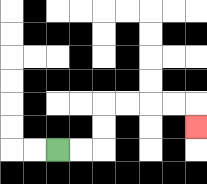{'start': '[2, 6]', 'end': '[8, 5]', 'path_directions': 'R,R,U,U,R,R,R,R,D', 'path_coordinates': '[[2, 6], [3, 6], [4, 6], [4, 5], [4, 4], [5, 4], [6, 4], [7, 4], [8, 4], [8, 5]]'}